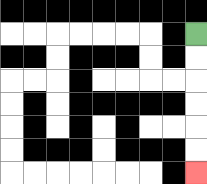{'start': '[8, 1]', 'end': '[8, 7]', 'path_directions': 'D,D,D,D,D,D', 'path_coordinates': '[[8, 1], [8, 2], [8, 3], [8, 4], [8, 5], [8, 6], [8, 7]]'}